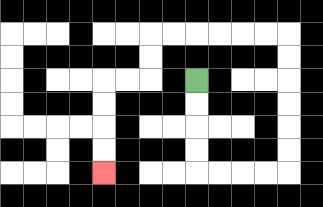{'start': '[8, 3]', 'end': '[4, 7]', 'path_directions': 'D,D,D,D,R,R,R,R,U,U,U,U,U,U,L,L,L,L,L,L,D,D,L,L,D,D,D,D', 'path_coordinates': '[[8, 3], [8, 4], [8, 5], [8, 6], [8, 7], [9, 7], [10, 7], [11, 7], [12, 7], [12, 6], [12, 5], [12, 4], [12, 3], [12, 2], [12, 1], [11, 1], [10, 1], [9, 1], [8, 1], [7, 1], [6, 1], [6, 2], [6, 3], [5, 3], [4, 3], [4, 4], [4, 5], [4, 6], [4, 7]]'}